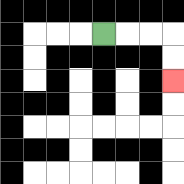{'start': '[4, 1]', 'end': '[7, 3]', 'path_directions': 'R,R,R,D,D', 'path_coordinates': '[[4, 1], [5, 1], [6, 1], [7, 1], [7, 2], [7, 3]]'}